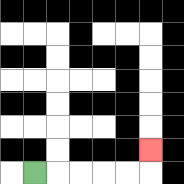{'start': '[1, 7]', 'end': '[6, 6]', 'path_directions': 'R,R,R,R,R,U', 'path_coordinates': '[[1, 7], [2, 7], [3, 7], [4, 7], [5, 7], [6, 7], [6, 6]]'}